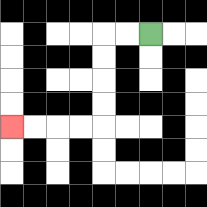{'start': '[6, 1]', 'end': '[0, 5]', 'path_directions': 'L,L,D,D,D,D,L,L,L,L', 'path_coordinates': '[[6, 1], [5, 1], [4, 1], [4, 2], [4, 3], [4, 4], [4, 5], [3, 5], [2, 5], [1, 5], [0, 5]]'}